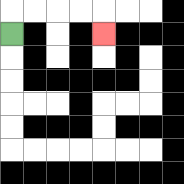{'start': '[0, 1]', 'end': '[4, 1]', 'path_directions': 'U,R,R,R,R,D', 'path_coordinates': '[[0, 1], [0, 0], [1, 0], [2, 0], [3, 0], [4, 0], [4, 1]]'}